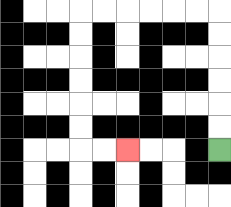{'start': '[9, 6]', 'end': '[5, 6]', 'path_directions': 'U,U,U,U,U,U,L,L,L,L,L,L,D,D,D,D,D,D,R,R', 'path_coordinates': '[[9, 6], [9, 5], [9, 4], [9, 3], [9, 2], [9, 1], [9, 0], [8, 0], [7, 0], [6, 0], [5, 0], [4, 0], [3, 0], [3, 1], [3, 2], [3, 3], [3, 4], [3, 5], [3, 6], [4, 6], [5, 6]]'}